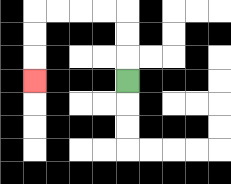{'start': '[5, 3]', 'end': '[1, 3]', 'path_directions': 'U,U,U,L,L,L,L,D,D,D', 'path_coordinates': '[[5, 3], [5, 2], [5, 1], [5, 0], [4, 0], [3, 0], [2, 0], [1, 0], [1, 1], [1, 2], [1, 3]]'}